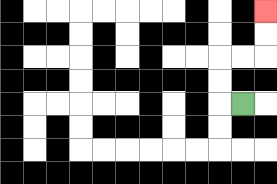{'start': '[10, 4]', 'end': '[11, 0]', 'path_directions': 'L,U,U,R,R,U,U', 'path_coordinates': '[[10, 4], [9, 4], [9, 3], [9, 2], [10, 2], [11, 2], [11, 1], [11, 0]]'}